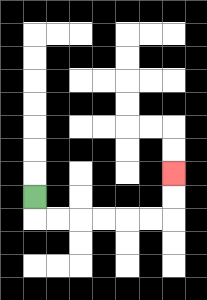{'start': '[1, 8]', 'end': '[7, 7]', 'path_directions': 'D,R,R,R,R,R,R,U,U', 'path_coordinates': '[[1, 8], [1, 9], [2, 9], [3, 9], [4, 9], [5, 9], [6, 9], [7, 9], [7, 8], [7, 7]]'}